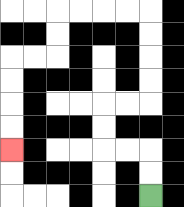{'start': '[6, 8]', 'end': '[0, 6]', 'path_directions': 'U,U,L,L,U,U,R,R,U,U,U,U,L,L,L,L,D,D,L,L,D,D,D,D', 'path_coordinates': '[[6, 8], [6, 7], [6, 6], [5, 6], [4, 6], [4, 5], [4, 4], [5, 4], [6, 4], [6, 3], [6, 2], [6, 1], [6, 0], [5, 0], [4, 0], [3, 0], [2, 0], [2, 1], [2, 2], [1, 2], [0, 2], [0, 3], [0, 4], [0, 5], [0, 6]]'}